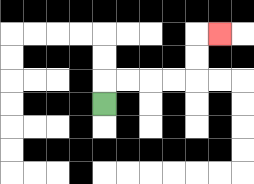{'start': '[4, 4]', 'end': '[9, 1]', 'path_directions': 'U,R,R,R,R,U,U,R', 'path_coordinates': '[[4, 4], [4, 3], [5, 3], [6, 3], [7, 3], [8, 3], [8, 2], [8, 1], [9, 1]]'}